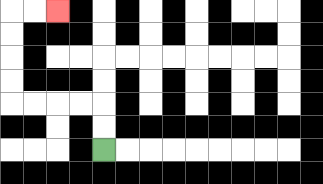{'start': '[4, 6]', 'end': '[2, 0]', 'path_directions': 'U,U,L,L,L,L,U,U,U,U,R,R', 'path_coordinates': '[[4, 6], [4, 5], [4, 4], [3, 4], [2, 4], [1, 4], [0, 4], [0, 3], [0, 2], [0, 1], [0, 0], [1, 0], [2, 0]]'}